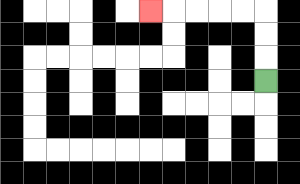{'start': '[11, 3]', 'end': '[6, 0]', 'path_directions': 'U,U,U,L,L,L,L,L', 'path_coordinates': '[[11, 3], [11, 2], [11, 1], [11, 0], [10, 0], [9, 0], [8, 0], [7, 0], [6, 0]]'}